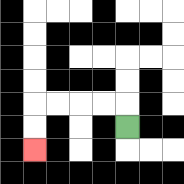{'start': '[5, 5]', 'end': '[1, 6]', 'path_directions': 'U,L,L,L,L,D,D', 'path_coordinates': '[[5, 5], [5, 4], [4, 4], [3, 4], [2, 4], [1, 4], [1, 5], [1, 6]]'}